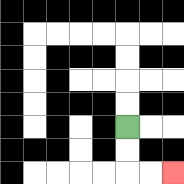{'start': '[5, 5]', 'end': '[7, 7]', 'path_directions': 'D,D,R,R', 'path_coordinates': '[[5, 5], [5, 6], [5, 7], [6, 7], [7, 7]]'}